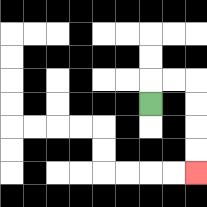{'start': '[6, 4]', 'end': '[8, 7]', 'path_directions': 'U,R,R,D,D,D,D', 'path_coordinates': '[[6, 4], [6, 3], [7, 3], [8, 3], [8, 4], [8, 5], [8, 6], [8, 7]]'}